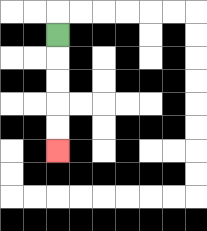{'start': '[2, 1]', 'end': '[2, 6]', 'path_directions': 'D,D,D,D,D', 'path_coordinates': '[[2, 1], [2, 2], [2, 3], [2, 4], [2, 5], [2, 6]]'}